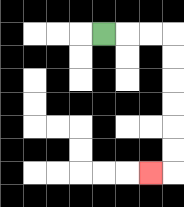{'start': '[4, 1]', 'end': '[6, 7]', 'path_directions': 'R,R,R,D,D,D,D,D,D,L', 'path_coordinates': '[[4, 1], [5, 1], [6, 1], [7, 1], [7, 2], [7, 3], [7, 4], [7, 5], [7, 6], [7, 7], [6, 7]]'}